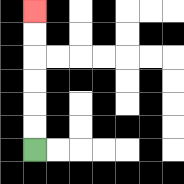{'start': '[1, 6]', 'end': '[1, 0]', 'path_directions': 'U,U,U,U,U,U', 'path_coordinates': '[[1, 6], [1, 5], [1, 4], [1, 3], [1, 2], [1, 1], [1, 0]]'}